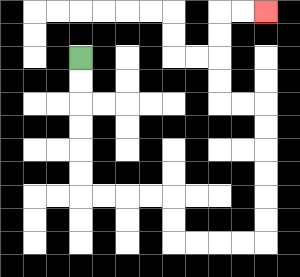{'start': '[3, 2]', 'end': '[11, 0]', 'path_directions': 'D,D,D,D,D,D,R,R,R,R,D,D,R,R,R,R,U,U,U,U,U,U,L,L,U,U,U,U,R,R', 'path_coordinates': '[[3, 2], [3, 3], [3, 4], [3, 5], [3, 6], [3, 7], [3, 8], [4, 8], [5, 8], [6, 8], [7, 8], [7, 9], [7, 10], [8, 10], [9, 10], [10, 10], [11, 10], [11, 9], [11, 8], [11, 7], [11, 6], [11, 5], [11, 4], [10, 4], [9, 4], [9, 3], [9, 2], [9, 1], [9, 0], [10, 0], [11, 0]]'}